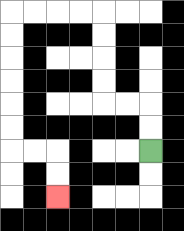{'start': '[6, 6]', 'end': '[2, 8]', 'path_directions': 'U,U,L,L,U,U,U,U,L,L,L,L,D,D,D,D,D,D,R,R,D,D', 'path_coordinates': '[[6, 6], [6, 5], [6, 4], [5, 4], [4, 4], [4, 3], [4, 2], [4, 1], [4, 0], [3, 0], [2, 0], [1, 0], [0, 0], [0, 1], [0, 2], [0, 3], [0, 4], [0, 5], [0, 6], [1, 6], [2, 6], [2, 7], [2, 8]]'}